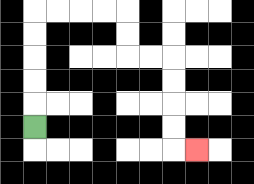{'start': '[1, 5]', 'end': '[8, 6]', 'path_directions': 'U,U,U,U,U,R,R,R,R,D,D,R,R,D,D,D,D,R', 'path_coordinates': '[[1, 5], [1, 4], [1, 3], [1, 2], [1, 1], [1, 0], [2, 0], [3, 0], [4, 0], [5, 0], [5, 1], [5, 2], [6, 2], [7, 2], [7, 3], [7, 4], [7, 5], [7, 6], [8, 6]]'}